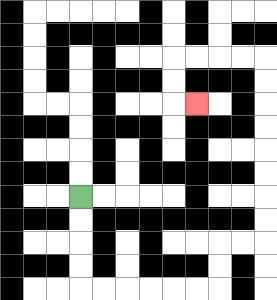{'start': '[3, 8]', 'end': '[8, 4]', 'path_directions': 'D,D,D,D,R,R,R,R,R,R,U,U,R,R,U,U,U,U,U,U,U,U,L,L,L,L,D,D,R', 'path_coordinates': '[[3, 8], [3, 9], [3, 10], [3, 11], [3, 12], [4, 12], [5, 12], [6, 12], [7, 12], [8, 12], [9, 12], [9, 11], [9, 10], [10, 10], [11, 10], [11, 9], [11, 8], [11, 7], [11, 6], [11, 5], [11, 4], [11, 3], [11, 2], [10, 2], [9, 2], [8, 2], [7, 2], [7, 3], [7, 4], [8, 4]]'}